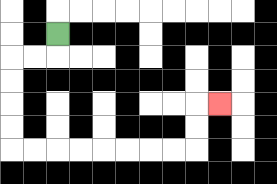{'start': '[2, 1]', 'end': '[9, 4]', 'path_directions': 'D,L,L,D,D,D,D,R,R,R,R,R,R,R,R,U,U,R', 'path_coordinates': '[[2, 1], [2, 2], [1, 2], [0, 2], [0, 3], [0, 4], [0, 5], [0, 6], [1, 6], [2, 6], [3, 6], [4, 6], [5, 6], [6, 6], [7, 6], [8, 6], [8, 5], [8, 4], [9, 4]]'}